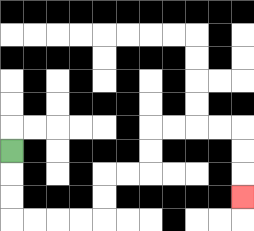{'start': '[0, 6]', 'end': '[10, 8]', 'path_directions': 'D,D,D,R,R,R,R,U,U,R,R,U,U,R,R,R,R,D,D,D', 'path_coordinates': '[[0, 6], [0, 7], [0, 8], [0, 9], [1, 9], [2, 9], [3, 9], [4, 9], [4, 8], [4, 7], [5, 7], [6, 7], [6, 6], [6, 5], [7, 5], [8, 5], [9, 5], [10, 5], [10, 6], [10, 7], [10, 8]]'}